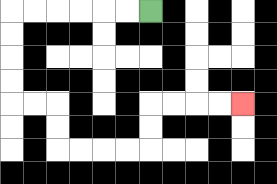{'start': '[6, 0]', 'end': '[10, 4]', 'path_directions': 'L,L,L,L,L,L,D,D,D,D,R,R,D,D,R,R,R,R,U,U,R,R,R,R', 'path_coordinates': '[[6, 0], [5, 0], [4, 0], [3, 0], [2, 0], [1, 0], [0, 0], [0, 1], [0, 2], [0, 3], [0, 4], [1, 4], [2, 4], [2, 5], [2, 6], [3, 6], [4, 6], [5, 6], [6, 6], [6, 5], [6, 4], [7, 4], [8, 4], [9, 4], [10, 4]]'}